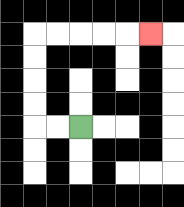{'start': '[3, 5]', 'end': '[6, 1]', 'path_directions': 'L,L,U,U,U,U,R,R,R,R,R', 'path_coordinates': '[[3, 5], [2, 5], [1, 5], [1, 4], [1, 3], [1, 2], [1, 1], [2, 1], [3, 1], [4, 1], [5, 1], [6, 1]]'}